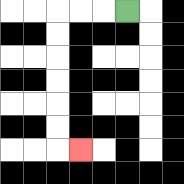{'start': '[5, 0]', 'end': '[3, 6]', 'path_directions': 'L,L,L,D,D,D,D,D,D,R', 'path_coordinates': '[[5, 0], [4, 0], [3, 0], [2, 0], [2, 1], [2, 2], [2, 3], [2, 4], [2, 5], [2, 6], [3, 6]]'}